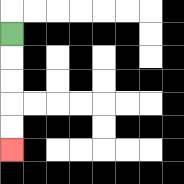{'start': '[0, 1]', 'end': '[0, 6]', 'path_directions': 'D,D,D,D,D', 'path_coordinates': '[[0, 1], [0, 2], [0, 3], [0, 4], [0, 5], [0, 6]]'}